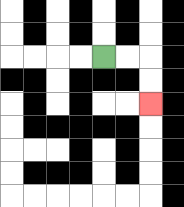{'start': '[4, 2]', 'end': '[6, 4]', 'path_directions': 'R,R,D,D', 'path_coordinates': '[[4, 2], [5, 2], [6, 2], [6, 3], [6, 4]]'}